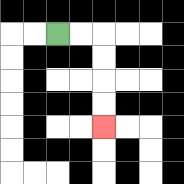{'start': '[2, 1]', 'end': '[4, 5]', 'path_directions': 'R,R,D,D,D,D', 'path_coordinates': '[[2, 1], [3, 1], [4, 1], [4, 2], [4, 3], [4, 4], [4, 5]]'}